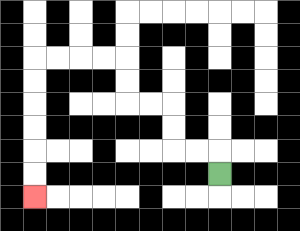{'start': '[9, 7]', 'end': '[1, 8]', 'path_directions': 'U,L,L,U,U,L,L,U,U,L,L,L,L,D,D,D,D,D,D', 'path_coordinates': '[[9, 7], [9, 6], [8, 6], [7, 6], [7, 5], [7, 4], [6, 4], [5, 4], [5, 3], [5, 2], [4, 2], [3, 2], [2, 2], [1, 2], [1, 3], [1, 4], [1, 5], [1, 6], [1, 7], [1, 8]]'}